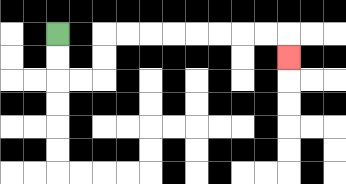{'start': '[2, 1]', 'end': '[12, 2]', 'path_directions': 'D,D,R,R,U,U,R,R,R,R,R,R,R,R,D', 'path_coordinates': '[[2, 1], [2, 2], [2, 3], [3, 3], [4, 3], [4, 2], [4, 1], [5, 1], [6, 1], [7, 1], [8, 1], [9, 1], [10, 1], [11, 1], [12, 1], [12, 2]]'}